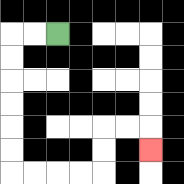{'start': '[2, 1]', 'end': '[6, 6]', 'path_directions': 'L,L,D,D,D,D,D,D,R,R,R,R,U,U,R,R,D', 'path_coordinates': '[[2, 1], [1, 1], [0, 1], [0, 2], [0, 3], [0, 4], [0, 5], [0, 6], [0, 7], [1, 7], [2, 7], [3, 7], [4, 7], [4, 6], [4, 5], [5, 5], [6, 5], [6, 6]]'}